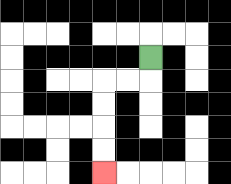{'start': '[6, 2]', 'end': '[4, 7]', 'path_directions': 'D,L,L,D,D,D,D', 'path_coordinates': '[[6, 2], [6, 3], [5, 3], [4, 3], [4, 4], [4, 5], [4, 6], [4, 7]]'}